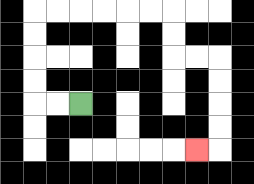{'start': '[3, 4]', 'end': '[8, 6]', 'path_directions': 'L,L,U,U,U,U,R,R,R,R,R,R,D,D,R,R,D,D,D,D,L', 'path_coordinates': '[[3, 4], [2, 4], [1, 4], [1, 3], [1, 2], [1, 1], [1, 0], [2, 0], [3, 0], [4, 0], [5, 0], [6, 0], [7, 0], [7, 1], [7, 2], [8, 2], [9, 2], [9, 3], [9, 4], [9, 5], [9, 6], [8, 6]]'}